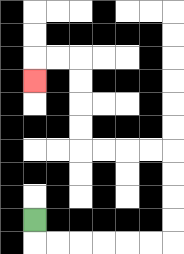{'start': '[1, 9]', 'end': '[1, 3]', 'path_directions': 'D,R,R,R,R,R,R,U,U,U,U,L,L,L,L,U,U,U,U,L,L,D', 'path_coordinates': '[[1, 9], [1, 10], [2, 10], [3, 10], [4, 10], [5, 10], [6, 10], [7, 10], [7, 9], [7, 8], [7, 7], [7, 6], [6, 6], [5, 6], [4, 6], [3, 6], [3, 5], [3, 4], [3, 3], [3, 2], [2, 2], [1, 2], [1, 3]]'}